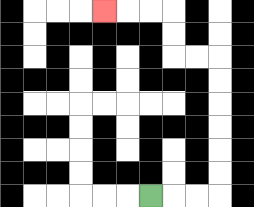{'start': '[6, 8]', 'end': '[4, 0]', 'path_directions': 'R,R,R,U,U,U,U,U,U,L,L,U,U,L,L,L', 'path_coordinates': '[[6, 8], [7, 8], [8, 8], [9, 8], [9, 7], [9, 6], [9, 5], [9, 4], [9, 3], [9, 2], [8, 2], [7, 2], [7, 1], [7, 0], [6, 0], [5, 0], [4, 0]]'}